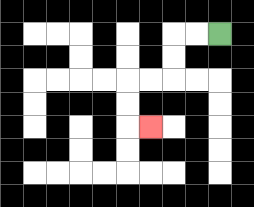{'start': '[9, 1]', 'end': '[6, 5]', 'path_directions': 'L,L,D,D,L,L,D,D,R', 'path_coordinates': '[[9, 1], [8, 1], [7, 1], [7, 2], [7, 3], [6, 3], [5, 3], [5, 4], [5, 5], [6, 5]]'}